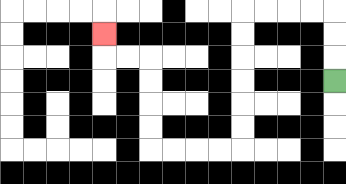{'start': '[14, 3]', 'end': '[4, 1]', 'path_directions': 'U,U,U,L,L,L,L,D,D,D,D,D,D,L,L,L,L,U,U,U,U,L,L,U', 'path_coordinates': '[[14, 3], [14, 2], [14, 1], [14, 0], [13, 0], [12, 0], [11, 0], [10, 0], [10, 1], [10, 2], [10, 3], [10, 4], [10, 5], [10, 6], [9, 6], [8, 6], [7, 6], [6, 6], [6, 5], [6, 4], [6, 3], [6, 2], [5, 2], [4, 2], [4, 1]]'}